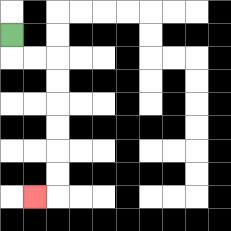{'start': '[0, 1]', 'end': '[1, 8]', 'path_directions': 'D,R,R,D,D,D,D,D,D,L', 'path_coordinates': '[[0, 1], [0, 2], [1, 2], [2, 2], [2, 3], [2, 4], [2, 5], [2, 6], [2, 7], [2, 8], [1, 8]]'}